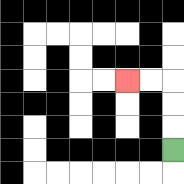{'start': '[7, 6]', 'end': '[5, 3]', 'path_directions': 'U,U,U,L,L', 'path_coordinates': '[[7, 6], [7, 5], [7, 4], [7, 3], [6, 3], [5, 3]]'}